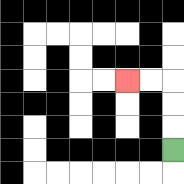{'start': '[7, 6]', 'end': '[5, 3]', 'path_directions': 'U,U,U,L,L', 'path_coordinates': '[[7, 6], [7, 5], [7, 4], [7, 3], [6, 3], [5, 3]]'}